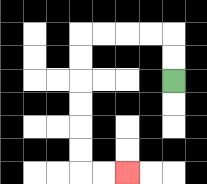{'start': '[7, 3]', 'end': '[5, 7]', 'path_directions': 'U,U,L,L,L,L,D,D,D,D,D,D,R,R', 'path_coordinates': '[[7, 3], [7, 2], [7, 1], [6, 1], [5, 1], [4, 1], [3, 1], [3, 2], [3, 3], [3, 4], [3, 5], [3, 6], [3, 7], [4, 7], [5, 7]]'}